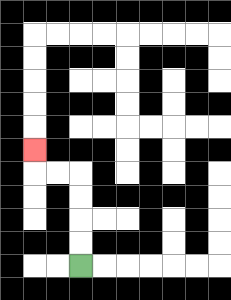{'start': '[3, 11]', 'end': '[1, 6]', 'path_directions': 'U,U,U,U,L,L,U', 'path_coordinates': '[[3, 11], [3, 10], [3, 9], [3, 8], [3, 7], [2, 7], [1, 7], [1, 6]]'}